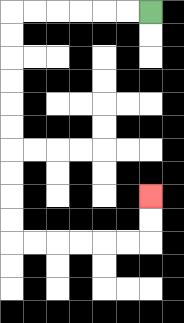{'start': '[6, 0]', 'end': '[6, 8]', 'path_directions': 'L,L,L,L,L,L,D,D,D,D,D,D,D,D,D,D,R,R,R,R,R,R,U,U', 'path_coordinates': '[[6, 0], [5, 0], [4, 0], [3, 0], [2, 0], [1, 0], [0, 0], [0, 1], [0, 2], [0, 3], [0, 4], [0, 5], [0, 6], [0, 7], [0, 8], [0, 9], [0, 10], [1, 10], [2, 10], [3, 10], [4, 10], [5, 10], [6, 10], [6, 9], [6, 8]]'}